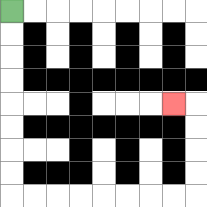{'start': '[0, 0]', 'end': '[7, 4]', 'path_directions': 'D,D,D,D,D,D,D,D,R,R,R,R,R,R,R,R,U,U,U,U,L', 'path_coordinates': '[[0, 0], [0, 1], [0, 2], [0, 3], [0, 4], [0, 5], [0, 6], [0, 7], [0, 8], [1, 8], [2, 8], [3, 8], [4, 8], [5, 8], [6, 8], [7, 8], [8, 8], [8, 7], [8, 6], [8, 5], [8, 4], [7, 4]]'}